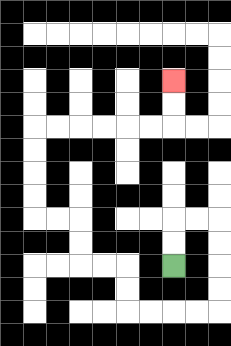{'start': '[7, 11]', 'end': '[7, 3]', 'path_directions': 'U,U,R,R,D,D,D,D,L,L,L,L,U,U,L,L,U,U,L,L,U,U,U,U,R,R,R,R,R,R,U,U', 'path_coordinates': '[[7, 11], [7, 10], [7, 9], [8, 9], [9, 9], [9, 10], [9, 11], [9, 12], [9, 13], [8, 13], [7, 13], [6, 13], [5, 13], [5, 12], [5, 11], [4, 11], [3, 11], [3, 10], [3, 9], [2, 9], [1, 9], [1, 8], [1, 7], [1, 6], [1, 5], [2, 5], [3, 5], [4, 5], [5, 5], [6, 5], [7, 5], [7, 4], [7, 3]]'}